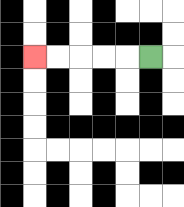{'start': '[6, 2]', 'end': '[1, 2]', 'path_directions': 'L,L,L,L,L', 'path_coordinates': '[[6, 2], [5, 2], [4, 2], [3, 2], [2, 2], [1, 2]]'}